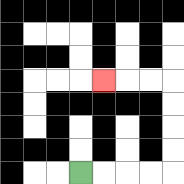{'start': '[3, 7]', 'end': '[4, 3]', 'path_directions': 'R,R,R,R,U,U,U,U,L,L,L', 'path_coordinates': '[[3, 7], [4, 7], [5, 7], [6, 7], [7, 7], [7, 6], [7, 5], [7, 4], [7, 3], [6, 3], [5, 3], [4, 3]]'}